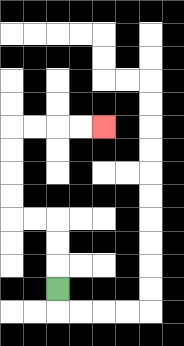{'start': '[2, 12]', 'end': '[4, 5]', 'path_directions': 'U,U,U,L,L,U,U,U,U,R,R,R,R', 'path_coordinates': '[[2, 12], [2, 11], [2, 10], [2, 9], [1, 9], [0, 9], [0, 8], [0, 7], [0, 6], [0, 5], [1, 5], [2, 5], [3, 5], [4, 5]]'}